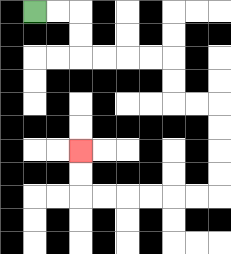{'start': '[1, 0]', 'end': '[3, 6]', 'path_directions': 'R,R,D,D,R,R,R,R,D,D,R,R,D,D,D,D,L,L,L,L,L,L,U,U', 'path_coordinates': '[[1, 0], [2, 0], [3, 0], [3, 1], [3, 2], [4, 2], [5, 2], [6, 2], [7, 2], [7, 3], [7, 4], [8, 4], [9, 4], [9, 5], [9, 6], [9, 7], [9, 8], [8, 8], [7, 8], [6, 8], [5, 8], [4, 8], [3, 8], [3, 7], [3, 6]]'}